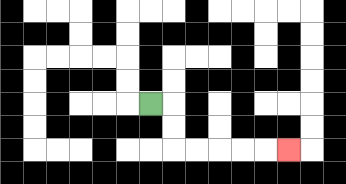{'start': '[6, 4]', 'end': '[12, 6]', 'path_directions': 'R,D,D,R,R,R,R,R', 'path_coordinates': '[[6, 4], [7, 4], [7, 5], [7, 6], [8, 6], [9, 6], [10, 6], [11, 6], [12, 6]]'}